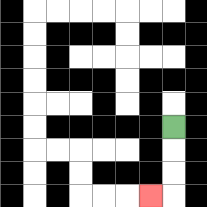{'start': '[7, 5]', 'end': '[6, 8]', 'path_directions': 'D,D,D,L', 'path_coordinates': '[[7, 5], [7, 6], [7, 7], [7, 8], [6, 8]]'}